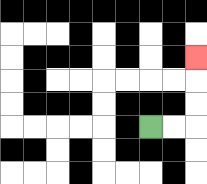{'start': '[6, 5]', 'end': '[8, 2]', 'path_directions': 'R,R,U,U,U', 'path_coordinates': '[[6, 5], [7, 5], [8, 5], [8, 4], [8, 3], [8, 2]]'}